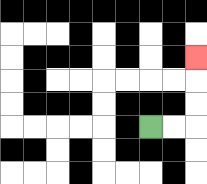{'start': '[6, 5]', 'end': '[8, 2]', 'path_directions': 'R,R,U,U,U', 'path_coordinates': '[[6, 5], [7, 5], [8, 5], [8, 4], [8, 3], [8, 2]]'}